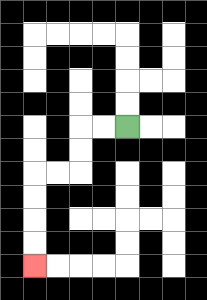{'start': '[5, 5]', 'end': '[1, 11]', 'path_directions': 'L,L,D,D,L,L,D,D,D,D', 'path_coordinates': '[[5, 5], [4, 5], [3, 5], [3, 6], [3, 7], [2, 7], [1, 7], [1, 8], [1, 9], [1, 10], [1, 11]]'}